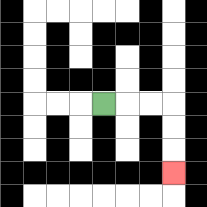{'start': '[4, 4]', 'end': '[7, 7]', 'path_directions': 'R,R,R,D,D,D', 'path_coordinates': '[[4, 4], [5, 4], [6, 4], [7, 4], [7, 5], [7, 6], [7, 7]]'}